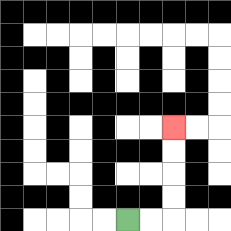{'start': '[5, 9]', 'end': '[7, 5]', 'path_directions': 'R,R,U,U,U,U', 'path_coordinates': '[[5, 9], [6, 9], [7, 9], [7, 8], [7, 7], [7, 6], [7, 5]]'}